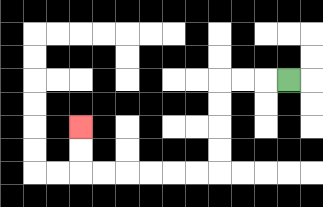{'start': '[12, 3]', 'end': '[3, 5]', 'path_directions': 'L,L,L,D,D,D,D,L,L,L,L,L,L,U,U', 'path_coordinates': '[[12, 3], [11, 3], [10, 3], [9, 3], [9, 4], [9, 5], [9, 6], [9, 7], [8, 7], [7, 7], [6, 7], [5, 7], [4, 7], [3, 7], [3, 6], [3, 5]]'}